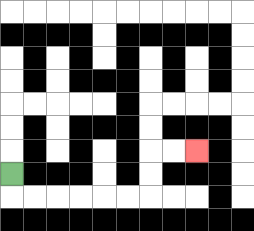{'start': '[0, 7]', 'end': '[8, 6]', 'path_directions': 'D,R,R,R,R,R,R,U,U,R,R', 'path_coordinates': '[[0, 7], [0, 8], [1, 8], [2, 8], [3, 8], [4, 8], [5, 8], [6, 8], [6, 7], [6, 6], [7, 6], [8, 6]]'}